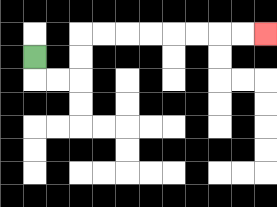{'start': '[1, 2]', 'end': '[11, 1]', 'path_directions': 'D,R,R,U,U,R,R,R,R,R,R,R,R', 'path_coordinates': '[[1, 2], [1, 3], [2, 3], [3, 3], [3, 2], [3, 1], [4, 1], [5, 1], [6, 1], [7, 1], [8, 1], [9, 1], [10, 1], [11, 1]]'}